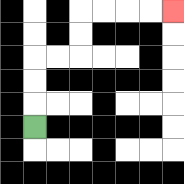{'start': '[1, 5]', 'end': '[7, 0]', 'path_directions': 'U,U,U,R,R,U,U,R,R,R,R', 'path_coordinates': '[[1, 5], [1, 4], [1, 3], [1, 2], [2, 2], [3, 2], [3, 1], [3, 0], [4, 0], [5, 0], [6, 0], [7, 0]]'}